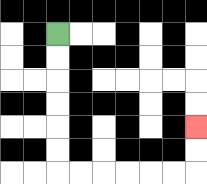{'start': '[2, 1]', 'end': '[8, 5]', 'path_directions': 'D,D,D,D,D,D,R,R,R,R,R,R,U,U', 'path_coordinates': '[[2, 1], [2, 2], [2, 3], [2, 4], [2, 5], [2, 6], [2, 7], [3, 7], [4, 7], [5, 7], [6, 7], [7, 7], [8, 7], [8, 6], [8, 5]]'}